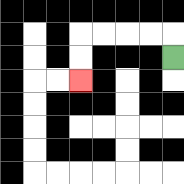{'start': '[7, 2]', 'end': '[3, 3]', 'path_directions': 'U,L,L,L,L,D,D', 'path_coordinates': '[[7, 2], [7, 1], [6, 1], [5, 1], [4, 1], [3, 1], [3, 2], [3, 3]]'}